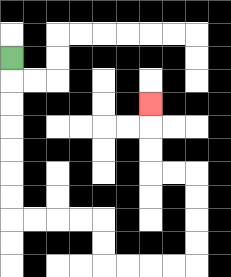{'start': '[0, 2]', 'end': '[6, 4]', 'path_directions': 'D,D,D,D,D,D,D,R,R,R,R,D,D,R,R,R,R,U,U,U,U,L,L,U,U,U', 'path_coordinates': '[[0, 2], [0, 3], [0, 4], [0, 5], [0, 6], [0, 7], [0, 8], [0, 9], [1, 9], [2, 9], [3, 9], [4, 9], [4, 10], [4, 11], [5, 11], [6, 11], [7, 11], [8, 11], [8, 10], [8, 9], [8, 8], [8, 7], [7, 7], [6, 7], [6, 6], [6, 5], [6, 4]]'}